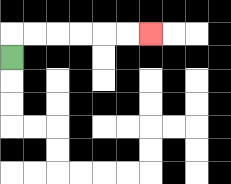{'start': '[0, 2]', 'end': '[6, 1]', 'path_directions': 'U,R,R,R,R,R,R', 'path_coordinates': '[[0, 2], [0, 1], [1, 1], [2, 1], [3, 1], [4, 1], [5, 1], [6, 1]]'}